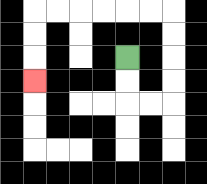{'start': '[5, 2]', 'end': '[1, 3]', 'path_directions': 'D,D,R,R,U,U,U,U,L,L,L,L,L,L,D,D,D', 'path_coordinates': '[[5, 2], [5, 3], [5, 4], [6, 4], [7, 4], [7, 3], [7, 2], [7, 1], [7, 0], [6, 0], [5, 0], [4, 0], [3, 0], [2, 0], [1, 0], [1, 1], [1, 2], [1, 3]]'}